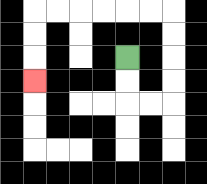{'start': '[5, 2]', 'end': '[1, 3]', 'path_directions': 'D,D,R,R,U,U,U,U,L,L,L,L,L,L,D,D,D', 'path_coordinates': '[[5, 2], [5, 3], [5, 4], [6, 4], [7, 4], [7, 3], [7, 2], [7, 1], [7, 0], [6, 0], [5, 0], [4, 0], [3, 0], [2, 0], [1, 0], [1, 1], [1, 2], [1, 3]]'}